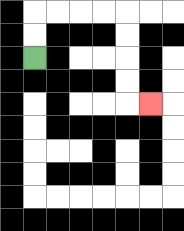{'start': '[1, 2]', 'end': '[6, 4]', 'path_directions': 'U,U,R,R,R,R,D,D,D,D,R', 'path_coordinates': '[[1, 2], [1, 1], [1, 0], [2, 0], [3, 0], [4, 0], [5, 0], [5, 1], [5, 2], [5, 3], [5, 4], [6, 4]]'}